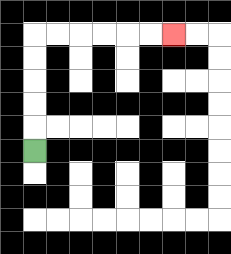{'start': '[1, 6]', 'end': '[7, 1]', 'path_directions': 'U,U,U,U,U,R,R,R,R,R,R', 'path_coordinates': '[[1, 6], [1, 5], [1, 4], [1, 3], [1, 2], [1, 1], [2, 1], [3, 1], [4, 1], [5, 1], [6, 1], [7, 1]]'}